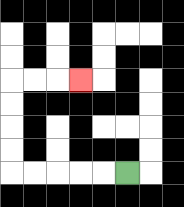{'start': '[5, 7]', 'end': '[3, 3]', 'path_directions': 'L,L,L,L,L,U,U,U,U,R,R,R', 'path_coordinates': '[[5, 7], [4, 7], [3, 7], [2, 7], [1, 7], [0, 7], [0, 6], [0, 5], [0, 4], [0, 3], [1, 3], [2, 3], [3, 3]]'}